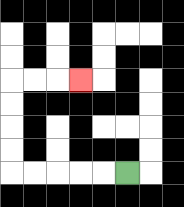{'start': '[5, 7]', 'end': '[3, 3]', 'path_directions': 'L,L,L,L,L,U,U,U,U,R,R,R', 'path_coordinates': '[[5, 7], [4, 7], [3, 7], [2, 7], [1, 7], [0, 7], [0, 6], [0, 5], [0, 4], [0, 3], [1, 3], [2, 3], [3, 3]]'}